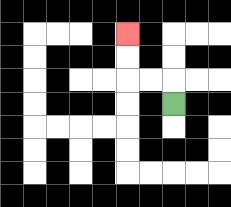{'start': '[7, 4]', 'end': '[5, 1]', 'path_directions': 'U,L,L,U,U', 'path_coordinates': '[[7, 4], [7, 3], [6, 3], [5, 3], [5, 2], [5, 1]]'}